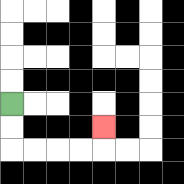{'start': '[0, 4]', 'end': '[4, 5]', 'path_directions': 'D,D,R,R,R,R,U', 'path_coordinates': '[[0, 4], [0, 5], [0, 6], [1, 6], [2, 6], [3, 6], [4, 6], [4, 5]]'}